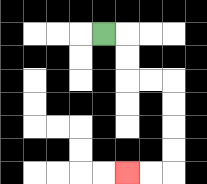{'start': '[4, 1]', 'end': '[5, 7]', 'path_directions': 'R,D,D,R,R,D,D,D,D,L,L', 'path_coordinates': '[[4, 1], [5, 1], [5, 2], [5, 3], [6, 3], [7, 3], [7, 4], [7, 5], [7, 6], [7, 7], [6, 7], [5, 7]]'}